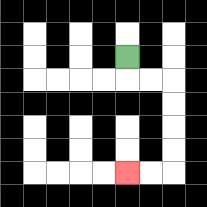{'start': '[5, 2]', 'end': '[5, 7]', 'path_directions': 'D,R,R,D,D,D,D,L,L', 'path_coordinates': '[[5, 2], [5, 3], [6, 3], [7, 3], [7, 4], [7, 5], [7, 6], [7, 7], [6, 7], [5, 7]]'}